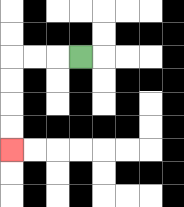{'start': '[3, 2]', 'end': '[0, 6]', 'path_directions': 'L,L,L,D,D,D,D', 'path_coordinates': '[[3, 2], [2, 2], [1, 2], [0, 2], [0, 3], [0, 4], [0, 5], [0, 6]]'}